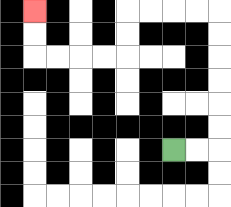{'start': '[7, 6]', 'end': '[1, 0]', 'path_directions': 'R,R,U,U,U,U,U,U,L,L,L,L,D,D,L,L,L,L,U,U', 'path_coordinates': '[[7, 6], [8, 6], [9, 6], [9, 5], [9, 4], [9, 3], [9, 2], [9, 1], [9, 0], [8, 0], [7, 0], [6, 0], [5, 0], [5, 1], [5, 2], [4, 2], [3, 2], [2, 2], [1, 2], [1, 1], [1, 0]]'}